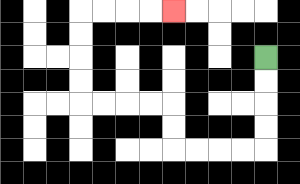{'start': '[11, 2]', 'end': '[7, 0]', 'path_directions': 'D,D,D,D,L,L,L,L,U,U,L,L,L,L,U,U,U,U,R,R,R,R', 'path_coordinates': '[[11, 2], [11, 3], [11, 4], [11, 5], [11, 6], [10, 6], [9, 6], [8, 6], [7, 6], [7, 5], [7, 4], [6, 4], [5, 4], [4, 4], [3, 4], [3, 3], [3, 2], [3, 1], [3, 0], [4, 0], [5, 0], [6, 0], [7, 0]]'}